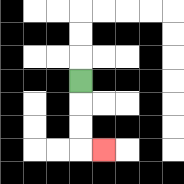{'start': '[3, 3]', 'end': '[4, 6]', 'path_directions': 'D,D,D,R', 'path_coordinates': '[[3, 3], [3, 4], [3, 5], [3, 6], [4, 6]]'}